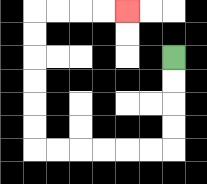{'start': '[7, 2]', 'end': '[5, 0]', 'path_directions': 'D,D,D,D,L,L,L,L,L,L,U,U,U,U,U,U,R,R,R,R', 'path_coordinates': '[[7, 2], [7, 3], [7, 4], [7, 5], [7, 6], [6, 6], [5, 6], [4, 6], [3, 6], [2, 6], [1, 6], [1, 5], [1, 4], [1, 3], [1, 2], [1, 1], [1, 0], [2, 0], [3, 0], [4, 0], [5, 0]]'}